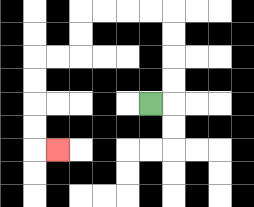{'start': '[6, 4]', 'end': '[2, 6]', 'path_directions': 'R,U,U,U,U,L,L,L,L,D,D,L,L,D,D,D,D,R', 'path_coordinates': '[[6, 4], [7, 4], [7, 3], [7, 2], [7, 1], [7, 0], [6, 0], [5, 0], [4, 0], [3, 0], [3, 1], [3, 2], [2, 2], [1, 2], [1, 3], [1, 4], [1, 5], [1, 6], [2, 6]]'}